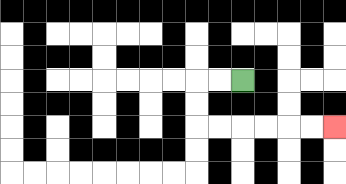{'start': '[10, 3]', 'end': '[14, 5]', 'path_directions': 'L,L,D,D,R,R,R,R,R,R', 'path_coordinates': '[[10, 3], [9, 3], [8, 3], [8, 4], [8, 5], [9, 5], [10, 5], [11, 5], [12, 5], [13, 5], [14, 5]]'}